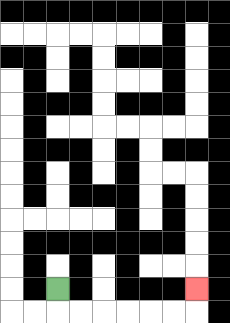{'start': '[2, 12]', 'end': '[8, 12]', 'path_directions': 'D,R,R,R,R,R,R,U', 'path_coordinates': '[[2, 12], [2, 13], [3, 13], [4, 13], [5, 13], [6, 13], [7, 13], [8, 13], [8, 12]]'}